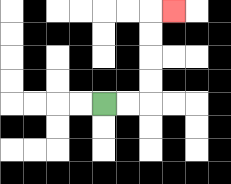{'start': '[4, 4]', 'end': '[7, 0]', 'path_directions': 'R,R,U,U,U,U,R', 'path_coordinates': '[[4, 4], [5, 4], [6, 4], [6, 3], [6, 2], [6, 1], [6, 0], [7, 0]]'}